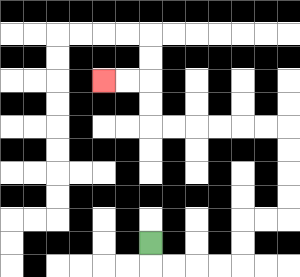{'start': '[6, 10]', 'end': '[4, 3]', 'path_directions': 'D,R,R,R,R,U,U,R,R,U,U,U,U,L,L,L,L,L,L,U,U,L,L', 'path_coordinates': '[[6, 10], [6, 11], [7, 11], [8, 11], [9, 11], [10, 11], [10, 10], [10, 9], [11, 9], [12, 9], [12, 8], [12, 7], [12, 6], [12, 5], [11, 5], [10, 5], [9, 5], [8, 5], [7, 5], [6, 5], [6, 4], [6, 3], [5, 3], [4, 3]]'}